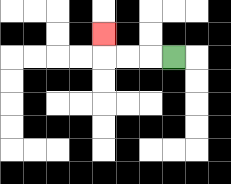{'start': '[7, 2]', 'end': '[4, 1]', 'path_directions': 'L,L,L,U', 'path_coordinates': '[[7, 2], [6, 2], [5, 2], [4, 2], [4, 1]]'}